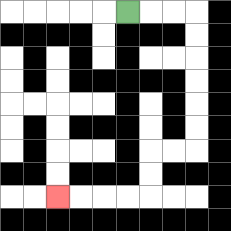{'start': '[5, 0]', 'end': '[2, 8]', 'path_directions': 'R,R,R,D,D,D,D,D,D,L,L,D,D,L,L,L,L', 'path_coordinates': '[[5, 0], [6, 0], [7, 0], [8, 0], [8, 1], [8, 2], [8, 3], [8, 4], [8, 5], [8, 6], [7, 6], [6, 6], [6, 7], [6, 8], [5, 8], [4, 8], [3, 8], [2, 8]]'}